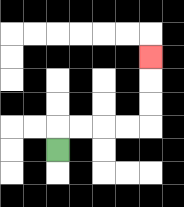{'start': '[2, 6]', 'end': '[6, 2]', 'path_directions': 'U,R,R,R,R,U,U,U', 'path_coordinates': '[[2, 6], [2, 5], [3, 5], [4, 5], [5, 5], [6, 5], [6, 4], [6, 3], [6, 2]]'}